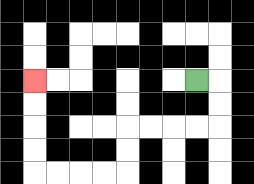{'start': '[8, 3]', 'end': '[1, 3]', 'path_directions': 'R,D,D,L,L,L,L,D,D,L,L,L,L,U,U,U,U', 'path_coordinates': '[[8, 3], [9, 3], [9, 4], [9, 5], [8, 5], [7, 5], [6, 5], [5, 5], [5, 6], [5, 7], [4, 7], [3, 7], [2, 7], [1, 7], [1, 6], [1, 5], [1, 4], [1, 3]]'}